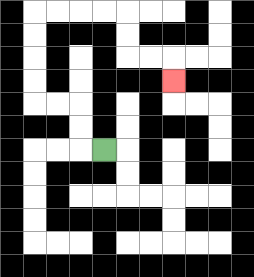{'start': '[4, 6]', 'end': '[7, 3]', 'path_directions': 'L,U,U,L,L,U,U,U,U,R,R,R,R,D,D,R,R,D', 'path_coordinates': '[[4, 6], [3, 6], [3, 5], [3, 4], [2, 4], [1, 4], [1, 3], [1, 2], [1, 1], [1, 0], [2, 0], [3, 0], [4, 0], [5, 0], [5, 1], [5, 2], [6, 2], [7, 2], [7, 3]]'}